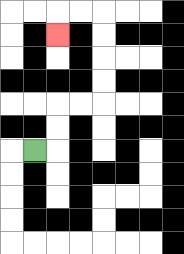{'start': '[1, 6]', 'end': '[2, 1]', 'path_directions': 'R,U,U,R,R,U,U,U,U,L,L,D', 'path_coordinates': '[[1, 6], [2, 6], [2, 5], [2, 4], [3, 4], [4, 4], [4, 3], [4, 2], [4, 1], [4, 0], [3, 0], [2, 0], [2, 1]]'}